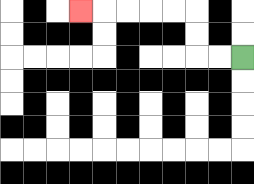{'start': '[10, 2]', 'end': '[3, 0]', 'path_directions': 'L,L,U,U,L,L,L,L,L', 'path_coordinates': '[[10, 2], [9, 2], [8, 2], [8, 1], [8, 0], [7, 0], [6, 0], [5, 0], [4, 0], [3, 0]]'}